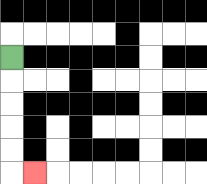{'start': '[0, 2]', 'end': '[1, 7]', 'path_directions': 'D,D,D,D,D,R', 'path_coordinates': '[[0, 2], [0, 3], [0, 4], [0, 5], [0, 6], [0, 7], [1, 7]]'}